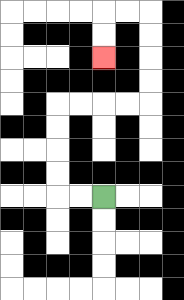{'start': '[4, 8]', 'end': '[4, 2]', 'path_directions': 'L,L,U,U,U,U,R,R,R,R,U,U,U,U,L,L,D,D', 'path_coordinates': '[[4, 8], [3, 8], [2, 8], [2, 7], [2, 6], [2, 5], [2, 4], [3, 4], [4, 4], [5, 4], [6, 4], [6, 3], [6, 2], [6, 1], [6, 0], [5, 0], [4, 0], [4, 1], [4, 2]]'}